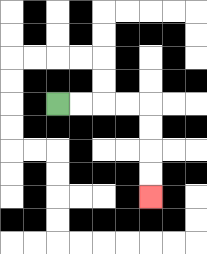{'start': '[2, 4]', 'end': '[6, 8]', 'path_directions': 'R,R,R,R,D,D,D,D', 'path_coordinates': '[[2, 4], [3, 4], [4, 4], [5, 4], [6, 4], [6, 5], [6, 6], [6, 7], [6, 8]]'}